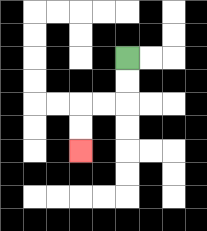{'start': '[5, 2]', 'end': '[3, 6]', 'path_directions': 'D,D,L,L,D,D', 'path_coordinates': '[[5, 2], [5, 3], [5, 4], [4, 4], [3, 4], [3, 5], [3, 6]]'}